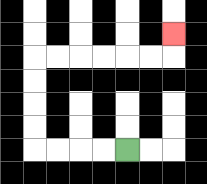{'start': '[5, 6]', 'end': '[7, 1]', 'path_directions': 'L,L,L,L,U,U,U,U,R,R,R,R,R,R,U', 'path_coordinates': '[[5, 6], [4, 6], [3, 6], [2, 6], [1, 6], [1, 5], [1, 4], [1, 3], [1, 2], [2, 2], [3, 2], [4, 2], [5, 2], [6, 2], [7, 2], [7, 1]]'}